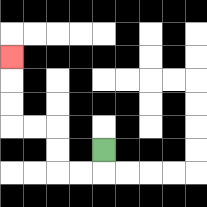{'start': '[4, 6]', 'end': '[0, 2]', 'path_directions': 'D,L,L,U,U,L,L,U,U,U', 'path_coordinates': '[[4, 6], [4, 7], [3, 7], [2, 7], [2, 6], [2, 5], [1, 5], [0, 5], [0, 4], [0, 3], [0, 2]]'}